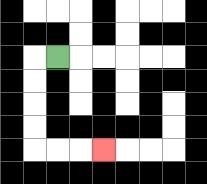{'start': '[2, 2]', 'end': '[4, 6]', 'path_directions': 'L,D,D,D,D,R,R,R', 'path_coordinates': '[[2, 2], [1, 2], [1, 3], [1, 4], [1, 5], [1, 6], [2, 6], [3, 6], [4, 6]]'}